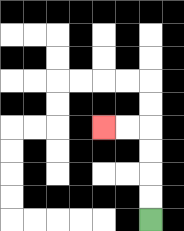{'start': '[6, 9]', 'end': '[4, 5]', 'path_directions': 'U,U,U,U,L,L', 'path_coordinates': '[[6, 9], [6, 8], [6, 7], [6, 6], [6, 5], [5, 5], [4, 5]]'}